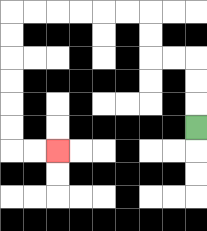{'start': '[8, 5]', 'end': '[2, 6]', 'path_directions': 'U,U,U,L,L,U,U,L,L,L,L,L,L,D,D,D,D,D,D,R,R', 'path_coordinates': '[[8, 5], [8, 4], [8, 3], [8, 2], [7, 2], [6, 2], [6, 1], [6, 0], [5, 0], [4, 0], [3, 0], [2, 0], [1, 0], [0, 0], [0, 1], [0, 2], [0, 3], [0, 4], [0, 5], [0, 6], [1, 6], [2, 6]]'}